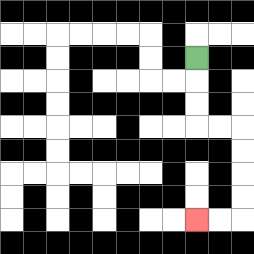{'start': '[8, 2]', 'end': '[8, 9]', 'path_directions': 'D,D,D,R,R,D,D,D,D,L,L', 'path_coordinates': '[[8, 2], [8, 3], [8, 4], [8, 5], [9, 5], [10, 5], [10, 6], [10, 7], [10, 8], [10, 9], [9, 9], [8, 9]]'}